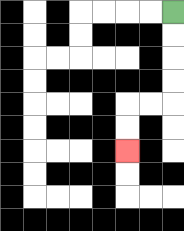{'start': '[7, 0]', 'end': '[5, 6]', 'path_directions': 'D,D,D,D,L,L,D,D', 'path_coordinates': '[[7, 0], [7, 1], [7, 2], [7, 3], [7, 4], [6, 4], [5, 4], [5, 5], [5, 6]]'}